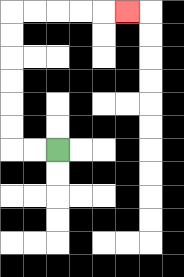{'start': '[2, 6]', 'end': '[5, 0]', 'path_directions': 'L,L,U,U,U,U,U,U,R,R,R,R,R', 'path_coordinates': '[[2, 6], [1, 6], [0, 6], [0, 5], [0, 4], [0, 3], [0, 2], [0, 1], [0, 0], [1, 0], [2, 0], [3, 0], [4, 0], [5, 0]]'}